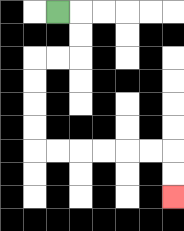{'start': '[2, 0]', 'end': '[7, 8]', 'path_directions': 'R,D,D,L,L,D,D,D,D,R,R,R,R,R,R,D,D', 'path_coordinates': '[[2, 0], [3, 0], [3, 1], [3, 2], [2, 2], [1, 2], [1, 3], [1, 4], [1, 5], [1, 6], [2, 6], [3, 6], [4, 6], [5, 6], [6, 6], [7, 6], [7, 7], [7, 8]]'}